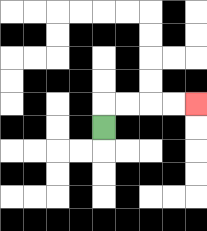{'start': '[4, 5]', 'end': '[8, 4]', 'path_directions': 'U,R,R,R,R', 'path_coordinates': '[[4, 5], [4, 4], [5, 4], [6, 4], [7, 4], [8, 4]]'}